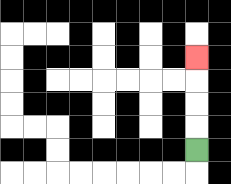{'start': '[8, 6]', 'end': '[8, 2]', 'path_directions': 'U,U,U,U', 'path_coordinates': '[[8, 6], [8, 5], [8, 4], [8, 3], [8, 2]]'}